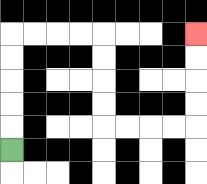{'start': '[0, 6]', 'end': '[8, 1]', 'path_directions': 'U,U,U,U,U,R,R,R,R,D,D,D,D,R,R,R,R,U,U,U,U', 'path_coordinates': '[[0, 6], [0, 5], [0, 4], [0, 3], [0, 2], [0, 1], [1, 1], [2, 1], [3, 1], [4, 1], [4, 2], [4, 3], [4, 4], [4, 5], [5, 5], [6, 5], [7, 5], [8, 5], [8, 4], [8, 3], [8, 2], [8, 1]]'}